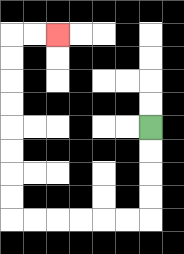{'start': '[6, 5]', 'end': '[2, 1]', 'path_directions': 'D,D,D,D,L,L,L,L,L,L,U,U,U,U,U,U,U,U,R,R', 'path_coordinates': '[[6, 5], [6, 6], [6, 7], [6, 8], [6, 9], [5, 9], [4, 9], [3, 9], [2, 9], [1, 9], [0, 9], [0, 8], [0, 7], [0, 6], [0, 5], [0, 4], [0, 3], [0, 2], [0, 1], [1, 1], [2, 1]]'}